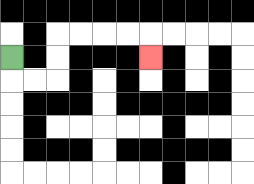{'start': '[0, 2]', 'end': '[6, 2]', 'path_directions': 'D,R,R,U,U,R,R,R,R,D', 'path_coordinates': '[[0, 2], [0, 3], [1, 3], [2, 3], [2, 2], [2, 1], [3, 1], [4, 1], [5, 1], [6, 1], [6, 2]]'}